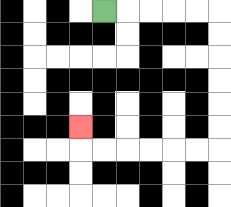{'start': '[4, 0]', 'end': '[3, 5]', 'path_directions': 'R,R,R,R,R,D,D,D,D,D,D,L,L,L,L,L,L,U', 'path_coordinates': '[[4, 0], [5, 0], [6, 0], [7, 0], [8, 0], [9, 0], [9, 1], [9, 2], [9, 3], [9, 4], [9, 5], [9, 6], [8, 6], [7, 6], [6, 6], [5, 6], [4, 6], [3, 6], [3, 5]]'}